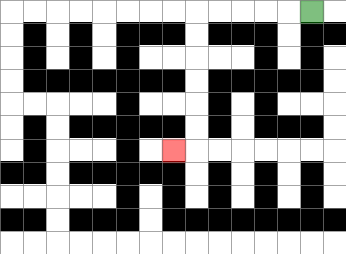{'start': '[13, 0]', 'end': '[7, 6]', 'path_directions': 'L,L,L,L,L,D,D,D,D,D,D,L', 'path_coordinates': '[[13, 0], [12, 0], [11, 0], [10, 0], [9, 0], [8, 0], [8, 1], [8, 2], [8, 3], [8, 4], [8, 5], [8, 6], [7, 6]]'}